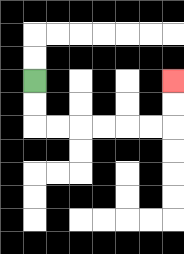{'start': '[1, 3]', 'end': '[7, 3]', 'path_directions': 'D,D,R,R,R,R,R,R,U,U', 'path_coordinates': '[[1, 3], [1, 4], [1, 5], [2, 5], [3, 5], [4, 5], [5, 5], [6, 5], [7, 5], [7, 4], [7, 3]]'}